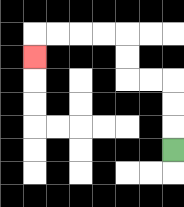{'start': '[7, 6]', 'end': '[1, 2]', 'path_directions': 'U,U,U,L,L,U,U,L,L,L,L,D', 'path_coordinates': '[[7, 6], [7, 5], [7, 4], [7, 3], [6, 3], [5, 3], [5, 2], [5, 1], [4, 1], [3, 1], [2, 1], [1, 1], [1, 2]]'}